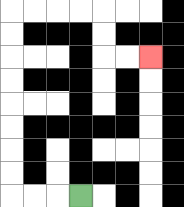{'start': '[3, 8]', 'end': '[6, 2]', 'path_directions': 'L,L,L,U,U,U,U,U,U,U,U,R,R,R,R,D,D,R,R', 'path_coordinates': '[[3, 8], [2, 8], [1, 8], [0, 8], [0, 7], [0, 6], [0, 5], [0, 4], [0, 3], [0, 2], [0, 1], [0, 0], [1, 0], [2, 0], [3, 0], [4, 0], [4, 1], [4, 2], [5, 2], [6, 2]]'}